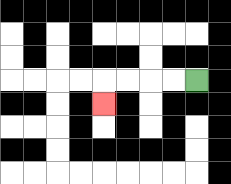{'start': '[8, 3]', 'end': '[4, 4]', 'path_directions': 'L,L,L,L,D', 'path_coordinates': '[[8, 3], [7, 3], [6, 3], [5, 3], [4, 3], [4, 4]]'}